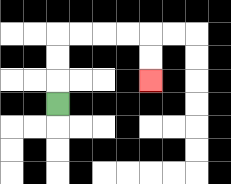{'start': '[2, 4]', 'end': '[6, 3]', 'path_directions': 'U,U,U,R,R,R,R,D,D', 'path_coordinates': '[[2, 4], [2, 3], [2, 2], [2, 1], [3, 1], [4, 1], [5, 1], [6, 1], [6, 2], [6, 3]]'}